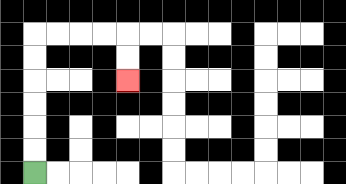{'start': '[1, 7]', 'end': '[5, 3]', 'path_directions': 'U,U,U,U,U,U,R,R,R,R,D,D', 'path_coordinates': '[[1, 7], [1, 6], [1, 5], [1, 4], [1, 3], [1, 2], [1, 1], [2, 1], [3, 1], [4, 1], [5, 1], [5, 2], [5, 3]]'}